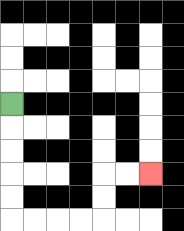{'start': '[0, 4]', 'end': '[6, 7]', 'path_directions': 'D,D,D,D,D,R,R,R,R,U,U,R,R', 'path_coordinates': '[[0, 4], [0, 5], [0, 6], [0, 7], [0, 8], [0, 9], [1, 9], [2, 9], [3, 9], [4, 9], [4, 8], [4, 7], [5, 7], [6, 7]]'}